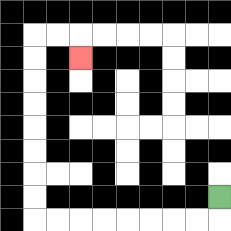{'start': '[9, 8]', 'end': '[3, 2]', 'path_directions': 'D,L,L,L,L,L,L,L,L,U,U,U,U,U,U,U,U,R,R,D', 'path_coordinates': '[[9, 8], [9, 9], [8, 9], [7, 9], [6, 9], [5, 9], [4, 9], [3, 9], [2, 9], [1, 9], [1, 8], [1, 7], [1, 6], [1, 5], [1, 4], [1, 3], [1, 2], [1, 1], [2, 1], [3, 1], [3, 2]]'}